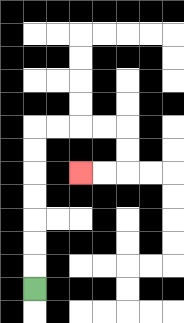{'start': '[1, 12]', 'end': '[3, 7]', 'path_directions': 'U,U,U,U,U,U,U,R,R,R,R,D,D,L,L', 'path_coordinates': '[[1, 12], [1, 11], [1, 10], [1, 9], [1, 8], [1, 7], [1, 6], [1, 5], [2, 5], [3, 5], [4, 5], [5, 5], [5, 6], [5, 7], [4, 7], [3, 7]]'}